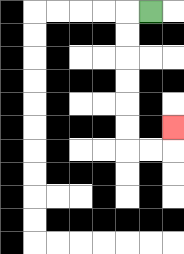{'start': '[6, 0]', 'end': '[7, 5]', 'path_directions': 'L,D,D,D,D,D,D,R,R,U', 'path_coordinates': '[[6, 0], [5, 0], [5, 1], [5, 2], [5, 3], [5, 4], [5, 5], [5, 6], [6, 6], [7, 6], [7, 5]]'}